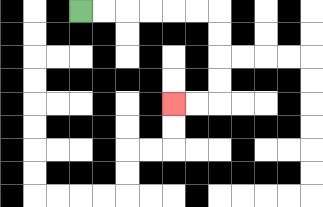{'start': '[3, 0]', 'end': '[7, 4]', 'path_directions': 'R,R,R,R,R,R,D,D,D,D,L,L', 'path_coordinates': '[[3, 0], [4, 0], [5, 0], [6, 0], [7, 0], [8, 0], [9, 0], [9, 1], [9, 2], [9, 3], [9, 4], [8, 4], [7, 4]]'}